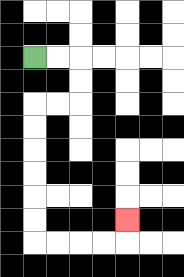{'start': '[1, 2]', 'end': '[5, 9]', 'path_directions': 'R,R,D,D,L,L,D,D,D,D,D,D,R,R,R,R,U', 'path_coordinates': '[[1, 2], [2, 2], [3, 2], [3, 3], [3, 4], [2, 4], [1, 4], [1, 5], [1, 6], [1, 7], [1, 8], [1, 9], [1, 10], [2, 10], [3, 10], [4, 10], [5, 10], [5, 9]]'}